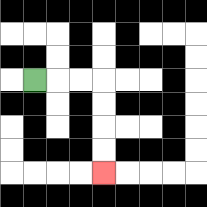{'start': '[1, 3]', 'end': '[4, 7]', 'path_directions': 'R,R,R,D,D,D,D', 'path_coordinates': '[[1, 3], [2, 3], [3, 3], [4, 3], [4, 4], [4, 5], [4, 6], [4, 7]]'}